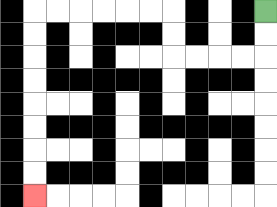{'start': '[11, 0]', 'end': '[1, 8]', 'path_directions': 'D,D,L,L,L,L,U,U,L,L,L,L,L,L,D,D,D,D,D,D,D,D', 'path_coordinates': '[[11, 0], [11, 1], [11, 2], [10, 2], [9, 2], [8, 2], [7, 2], [7, 1], [7, 0], [6, 0], [5, 0], [4, 0], [3, 0], [2, 0], [1, 0], [1, 1], [1, 2], [1, 3], [1, 4], [1, 5], [1, 6], [1, 7], [1, 8]]'}